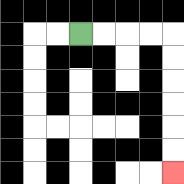{'start': '[3, 1]', 'end': '[7, 7]', 'path_directions': 'R,R,R,R,D,D,D,D,D,D', 'path_coordinates': '[[3, 1], [4, 1], [5, 1], [6, 1], [7, 1], [7, 2], [7, 3], [7, 4], [7, 5], [7, 6], [7, 7]]'}